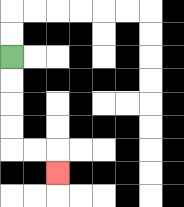{'start': '[0, 2]', 'end': '[2, 7]', 'path_directions': 'D,D,D,D,R,R,D', 'path_coordinates': '[[0, 2], [0, 3], [0, 4], [0, 5], [0, 6], [1, 6], [2, 6], [2, 7]]'}